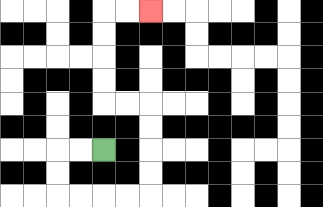{'start': '[4, 6]', 'end': '[6, 0]', 'path_directions': 'L,L,D,D,R,R,R,R,U,U,U,U,L,L,U,U,U,U,R,R', 'path_coordinates': '[[4, 6], [3, 6], [2, 6], [2, 7], [2, 8], [3, 8], [4, 8], [5, 8], [6, 8], [6, 7], [6, 6], [6, 5], [6, 4], [5, 4], [4, 4], [4, 3], [4, 2], [4, 1], [4, 0], [5, 0], [6, 0]]'}